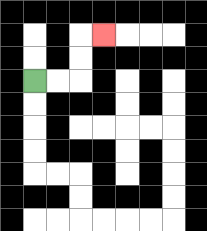{'start': '[1, 3]', 'end': '[4, 1]', 'path_directions': 'R,R,U,U,R', 'path_coordinates': '[[1, 3], [2, 3], [3, 3], [3, 2], [3, 1], [4, 1]]'}